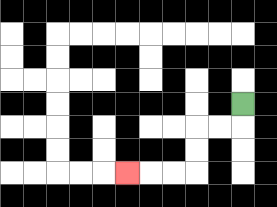{'start': '[10, 4]', 'end': '[5, 7]', 'path_directions': 'D,L,L,D,D,L,L,L', 'path_coordinates': '[[10, 4], [10, 5], [9, 5], [8, 5], [8, 6], [8, 7], [7, 7], [6, 7], [5, 7]]'}